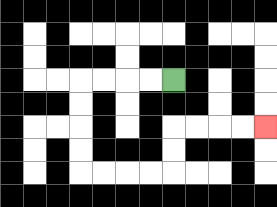{'start': '[7, 3]', 'end': '[11, 5]', 'path_directions': 'L,L,L,L,D,D,D,D,R,R,R,R,U,U,R,R,R,R', 'path_coordinates': '[[7, 3], [6, 3], [5, 3], [4, 3], [3, 3], [3, 4], [3, 5], [3, 6], [3, 7], [4, 7], [5, 7], [6, 7], [7, 7], [7, 6], [7, 5], [8, 5], [9, 5], [10, 5], [11, 5]]'}